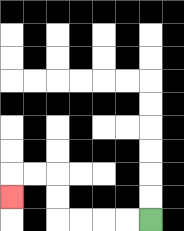{'start': '[6, 9]', 'end': '[0, 8]', 'path_directions': 'L,L,L,L,U,U,L,L,D', 'path_coordinates': '[[6, 9], [5, 9], [4, 9], [3, 9], [2, 9], [2, 8], [2, 7], [1, 7], [0, 7], [0, 8]]'}